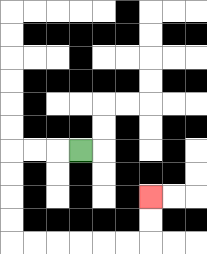{'start': '[3, 6]', 'end': '[6, 8]', 'path_directions': 'L,L,L,D,D,D,D,R,R,R,R,R,R,U,U', 'path_coordinates': '[[3, 6], [2, 6], [1, 6], [0, 6], [0, 7], [0, 8], [0, 9], [0, 10], [1, 10], [2, 10], [3, 10], [4, 10], [5, 10], [6, 10], [6, 9], [6, 8]]'}